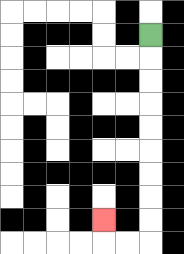{'start': '[6, 1]', 'end': '[4, 9]', 'path_directions': 'D,D,D,D,D,D,D,D,D,L,L,U', 'path_coordinates': '[[6, 1], [6, 2], [6, 3], [6, 4], [6, 5], [6, 6], [6, 7], [6, 8], [6, 9], [6, 10], [5, 10], [4, 10], [4, 9]]'}